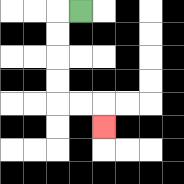{'start': '[3, 0]', 'end': '[4, 5]', 'path_directions': 'L,D,D,D,D,R,R,D', 'path_coordinates': '[[3, 0], [2, 0], [2, 1], [2, 2], [2, 3], [2, 4], [3, 4], [4, 4], [4, 5]]'}